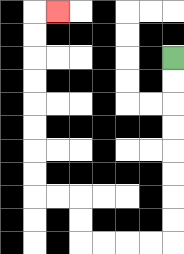{'start': '[7, 2]', 'end': '[2, 0]', 'path_directions': 'D,D,D,D,D,D,D,D,L,L,L,L,U,U,L,L,U,U,U,U,U,U,U,U,R', 'path_coordinates': '[[7, 2], [7, 3], [7, 4], [7, 5], [7, 6], [7, 7], [7, 8], [7, 9], [7, 10], [6, 10], [5, 10], [4, 10], [3, 10], [3, 9], [3, 8], [2, 8], [1, 8], [1, 7], [1, 6], [1, 5], [1, 4], [1, 3], [1, 2], [1, 1], [1, 0], [2, 0]]'}